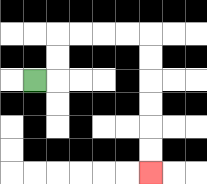{'start': '[1, 3]', 'end': '[6, 7]', 'path_directions': 'R,U,U,R,R,R,R,D,D,D,D,D,D', 'path_coordinates': '[[1, 3], [2, 3], [2, 2], [2, 1], [3, 1], [4, 1], [5, 1], [6, 1], [6, 2], [6, 3], [6, 4], [6, 5], [6, 6], [6, 7]]'}